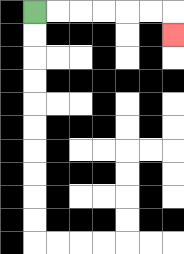{'start': '[1, 0]', 'end': '[7, 1]', 'path_directions': 'R,R,R,R,R,R,D', 'path_coordinates': '[[1, 0], [2, 0], [3, 0], [4, 0], [5, 0], [6, 0], [7, 0], [7, 1]]'}